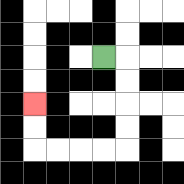{'start': '[4, 2]', 'end': '[1, 4]', 'path_directions': 'R,D,D,D,D,L,L,L,L,U,U', 'path_coordinates': '[[4, 2], [5, 2], [5, 3], [5, 4], [5, 5], [5, 6], [4, 6], [3, 6], [2, 6], [1, 6], [1, 5], [1, 4]]'}